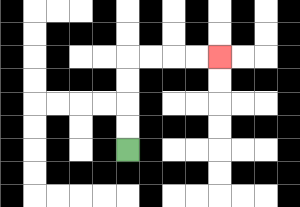{'start': '[5, 6]', 'end': '[9, 2]', 'path_directions': 'U,U,U,U,R,R,R,R', 'path_coordinates': '[[5, 6], [5, 5], [5, 4], [5, 3], [5, 2], [6, 2], [7, 2], [8, 2], [9, 2]]'}